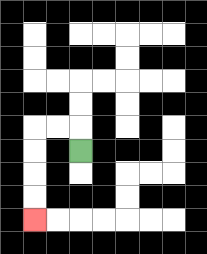{'start': '[3, 6]', 'end': '[1, 9]', 'path_directions': 'U,L,L,D,D,D,D', 'path_coordinates': '[[3, 6], [3, 5], [2, 5], [1, 5], [1, 6], [1, 7], [1, 8], [1, 9]]'}